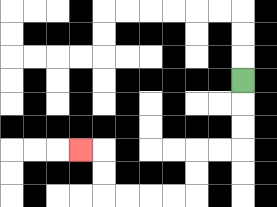{'start': '[10, 3]', 'end': '[3, 6]', 'path_directions': 'D,D,D,L,L,D,D,L,L,L,L,U,U,L', 'path_coordinates': '[[10, 3], [10, 4], [10, 5], [10, 6], [9, 6], [8, 6], [8, 7], [8, 8], [7, 8], [6, 8], [5, 8], [4, 8], [4, 7], [4, 6], [3, 6]]'}